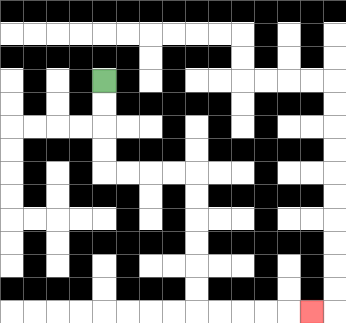{'start': '[4, 3]', 'end': '[13, 13]', 'path_directions': 'D,D,D,D,R,R,R,R,D,D,D,D,D,D,R,R,R,R,R', 'path_coordinates': '[[4, 3], [4, 4], [4, 5], [4, 6], [4, 7], [5, 7], [6, 7], [7, 7], [8, 7], [8, 8], [8, 9], [8, 10], [8, 11], [8, 12], [8, 13], [9, 13], [10, 13], [11, 13], [12, 13], [13, 13]]'}